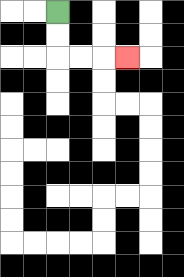{'start': '[2, 0]', 'end': '[5, 2]', 'path_directions': 'D,D,R,R,R', 'path_coordinates': '[[2, 0], [2, 1], [2, 2], [3, 2], [4, 2], [5, 2]]'}